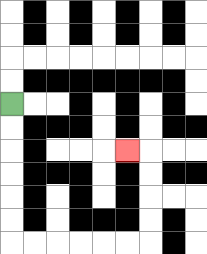{'start': '[0, 4]', 'end': '[5, 6]', 'path_directions': 'D,D,D,D,D,D,R,R,R,R,R,R,U,U,U,U,L', 'path_coordinates': '[[0, 4], [0, 5], [0, 6], [0, 7], [0, 8], [0, 9], [0, 10], [1, 10], [2, 10], [3, 10], [4, 10], [5, 10], [6, 10], [6, 9], [6, 8], [6, 7], [6, 6], [5, 6]]'}